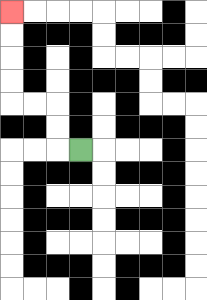{'start': '[3, 6]', 'end': '[0, 0]', 'path_directions': 'L,U,U,L,L,U,U,U,U', 'path_coordinates': '[[3, 6], [2, 6], [2, 5], [2, 4], [1, 4], [0, 4], [0, 3], [0, 2], [0, 1], [0, 0]]'}